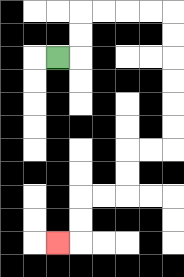{'start': '[2, 2]', 'end': '[2, 10]', 'path_directions': 'R,U,U,R,R,R,R,D,D,D,D,D,D,L,L,D,D,L,L,D,D,L', 'path_coordinates': '[[2, 2], [3, 2], [3, 1], [3, 0], [4, 0], [5, 0], [6, 0], [7, 0], [7, 1], [7, 2], [7, 3], [7, 4], [7, 5], [7, 6], [6, 6], [5, 6], [5, 7], [5, 8], [4, 8], [3, 8], [3, 9], [3, 10], [2, 10]]'}